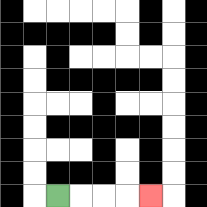{'start': '[2, 8]', 'end': '[6, 8]', 'path_directions': 'R,R,R,R', 'path_coordinates': '[[2, 8], [3, 8], [4, 8], [5, 8], [6, 8]]'}